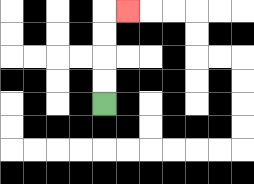{'start': '[4, 4]', 'end': '[5, 0]', 'path_directions': 'U,U,U,U,R', 'path_coordinates': '[[4, 4], [4, 3], [4, 2], [4, 1], [4, 0], [5, 0]]'}